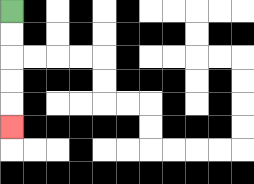{'start': '[0, 0]', 'end': '[0, 5]', 'path_directions': 'D,D,D,D,D', 'path_coordinates': '[[0, 0], [0, 1], [0, 2], [0, 3], [0, 4], [0, 5]]'}